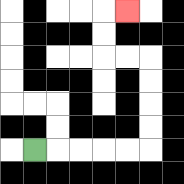{'start': '[1, 6]', 'end': '[5, 0]', 'path_directions': 'R,R,R,R,R,U,U,U,U,L,L,U,U,R', 'path_coordinates': '[[1, 6], [2, 6], [3, 6], [4, 6], [5, 6], [6, 6], [6, 5], [6, 4], [6, 3], [6, 2], [5, 2], [4, 2], [4, 1], [4, 0], [5, 0]]'}